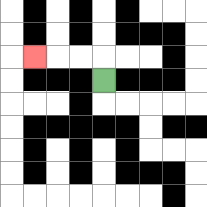{'start': '[4, 3]', 'end': '[1, 2]', 'path_directions': 'U,L,L,L', 'path_coordinates': '[[4, 3], [4, 2], [3, 2], [2, 2], [1, 2]]'}